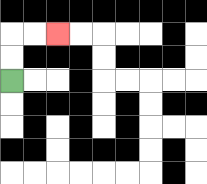{'start': '[0, 3]', 'end': '[2, 1]', 'path_directions': 'U,U,R,R', 'path_coordinates': '[[0, 3], [0, 2], [0, 1], [1, 1], [2, 1]]'}